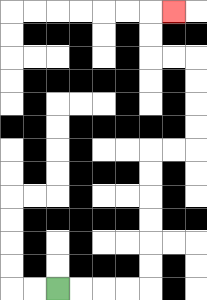{'start': '[2, 12]', 'end': '[7, 0]', 'path_directions': 'R,R,R,R,U,U,U,U,U,U,R,R,U,U,U,U,L,L,U,U,R', 'path_coordinates': '[[2, 12], [3, 12], [4, 12], [5, 12], [6, 12], [6, 11], [6, 10], [6, 9], [6, 8], [6, 7], [6, 6], [7, 6], [8, 6], [8, 5], [8, 4], [8, 3], [8, 2], [7, 2], [6, 2], [6, 1], [6, 0], [7, 0]]'}